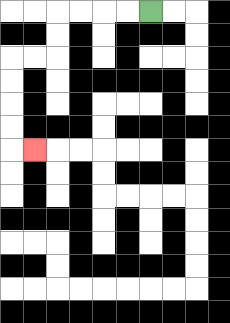{'start': '[6, 0]', 'end': '[1, 6]', 'path_directions': 'L,L,L,L,D,D,L,L,D,D,D,D,R', 'path_coordinates': '[[6, 0], [5, 0], [4, 0], [3, 0], [2, 0], [2, 1], [2, 2], [1, 2], [0, 2], [0, 3], [0, 4], [0, 5], [0, 6], [1, 6]]'}